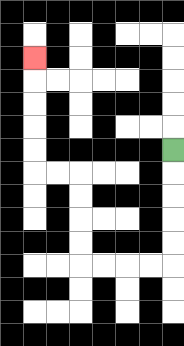{'start': '[7, 6]', 'end': '[1, 2]', 'path_directions': 'D,D,D,D,D,L,L,L,L,U,U,U,U,L,L,U,U,U,U,U', 'path_coordinates': '[[7, 6], [7, 7], [7, 8], [7, 9], [7, 10], [7, 11], [6, 11], [5, 11], [4, 11], [3, 11], [3, 10], [3, 9], [3, 8], [3, 7], [2, 7], [1, 7], [1, 6], [1, 5], [1, 4], [1, 3], [1, 2]]'}